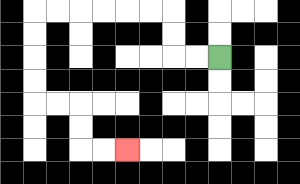{'start': '[9, 2]', 'end': '[5, 6]', 'path_directions': 'L,L,U,U,L,L,L,L,L,L,D,D,D,D,R,R,D,D,R,R', 'path_coordinates': '[[9, 2], [8, 2], [7, 2], [7, 1], [7, 0], [6, 0], [5, 0], [4, 0], [3, 0], [2, 0], [1, 0], [1, 1], [1, 2], [1, 3], [1, 4], [2, 4], [3, 4], [3, 5], [3, 6], [4, 6], [5, 6]]'}